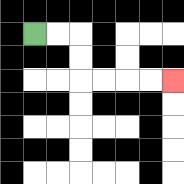{'start': '[1, 1]', 'end': '[7, 3]', 'path_directions': 'R,R,D,D,R,R,R,R', 'path_coordinates': '[[1, 1], [2, 1], [3, 1], [3, 2], [3, 3], [4, 3], [5, 3], [6, 3], [7, 3]]'}